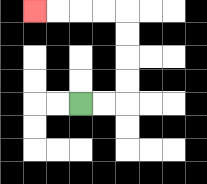{'start': '[3, 4]', 'end': '[1, 0]', 'path_directions': 'R,R,U,U,U,U,L,L,L,L', 'path_coordinates': '[[3, 4], [4, 4], [5, 4], [5, 3], [5, 2], [5, 1], [5, 0], [4, 0], [3, 0], [2, 0], [1, 0]]'}